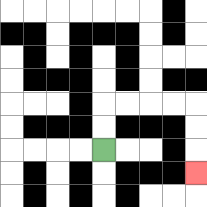{'start': '[4, 6]', 'end': '[8, 7]', 'path_directions': 'U,U,R,R,R,R,D,D,D', 'path_coordinates': '[[4, 6], [4, 5], [4, 4], [5, 4], [6, 4], [7, 4], [8, 4], [8, 5], [8, 6], [8, 7]]'}